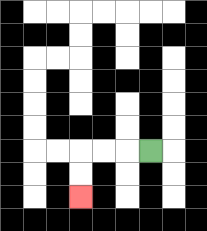{'start': '[6, 6]', 'end': '[3, 8]', 'path_directions': 'L,L,L,D,D', 'path_coordinates': '[[6, 6], [5, 6], [4, 6], [3, 6], [3, 7], [3, 8]]'}